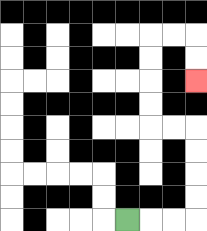{'start': '[5, 9]', 'end': '[8, 3]', 'path_directions': 'R,R,R,U,U,U,U,L,L,U,U,U,U,R,R,D,D', 'path_coordinates': '[[5, 9], [6, 9], [7, 9], [8, 9], [8, 8], [8, 7], [8, 6], [8, 5], [7, 5], [6, 5], [6, 4], [6, 3], [6, 2], [6, 1], [7, 1], [8, 1], [8, 2], [8, 3]]'}